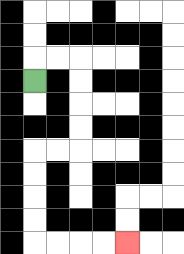{'start': '[1, 3]', 'end': '[5, 10]', 'path_directions': 'U,R,R,D,D,D,D,L,L,D,D,D,D,R,R,R,R', 'path_coordinates': '[[1, 3], [1, 2], [2, 2], [3, 2], [3, 3], [3, 4], [3, 5], [3, 6], [2, 6], [1, 6], [1, 7], [1, 8], [1, 9], [1, 10], [2, 10], [3, 10], [4, 10], [5, 10]]'}